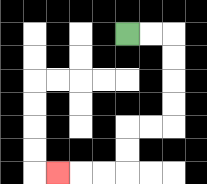{'start': '[5, 1]', 'end': '[2, 7]', 'path_directions': 'R,R,D,D,D,D,L,L,D,D,L,L,L', 'path_coordinates': '[[5, 1], [6, 1], [7, 1], [7, 2], [7, 3], [7, 4], [7, 5], [6, 5], [5, 5], [5, 6], [5, 7], [4, 7], [3, 7], [2, 7]]'}